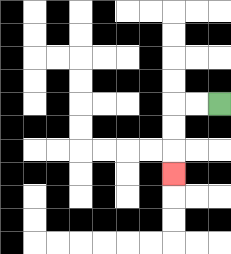{'start': '[9, 4]', 'end': '[7, 7]', 'path_directions': 'L,L,D,D,D', 'path_coordinates': '[[9, 4], [8, 4], [7, 4], [7, 5], [7, 6], [7, 7]]'}